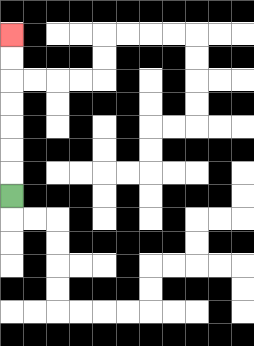{'start': '[0, 8]', 'end': '[0, 1]', 'path_directions': 'U,U,U,U,U,U,U', 'path_coordinates': '[[0, 8], [0, 7], [0, 6], [0, 5], [0, 4], [0, 3], [0, 2], [0, 1]]'}